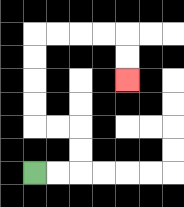{'start': '[1, 7]', 'end': '[5, 3]', 'path_directions': 'R,R,U,U,L,L,U,U,U,U,R,R,R,R,D,D', 'path_coordinates': '[[1, 7], [2, 7], [3, 7], [3, 6], [3, 5], [2, 5], [1, 5], [1, 4], [1, 3], [1, 2], [1, 1], [2, 1], [3, 1], [4, 1], [5, 1], [5, 2], [5, 3]]'}